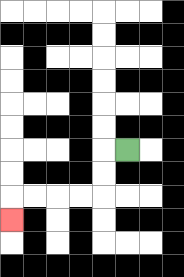{'start': '[5, 6]', 'end': '[0, 9]', 'path_directions': 'L,D,D,L,L,L,L,D', 'path_coordinates': '[[5, 6], [4, 6], [4, 7], [4, 8], [3, 8], [2, 8], [1, 8], [0, 8], [0, 9]]'}